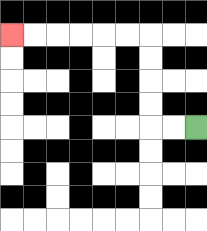{'start': '[8, 5]', 'end': '[0, 1]', 'path_directions': 'L,L,U,U,U,U,L,L,L,L,L,L', 'path_coordinates': '[[8, 5], [7, 5], [6, 5], [6, 4], [6, 3], [6, 2], [6, 1], [5, 1], [4, 1], [3, 1], [2, 1], [1, 1], [0, 1]]'}